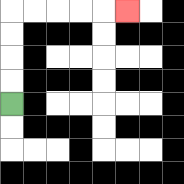{'start': '[0, 4]', 'end': '[5, 0]', 'path_directions': 'U,U,U,U,R,R,R,R,R', 'path_coordinates': '[[0, 4], [0, 3], [0, 2], [0, 1], [0, 0], [1, 0], [2, 0], [3, 0], [4, 0], [5, 0]]'}